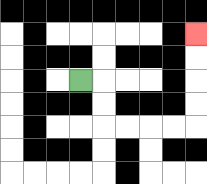{'start': '[3, 3]', 'end': '[8, 1]', 'path_directions': 'R,D,D,R,R,R,R,U,U,U,U', 'path_coordinates': '[[3, 3], [4, 3], [4, 4], [4, 5], [5, 5], [6, 5], [7, 5], [8, 5], [8, 4], [8, 3], [8, 2], [8, 1]]'}